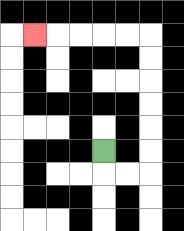{'start': '[4, 6]', 'end': '[1, 1]', 'path_directions': 'D,R,R,U,U,U,U,U,U,L,L,L,L,L', 'path_coordinates': '[[4, 6], [4, 7], [5, 7], [6, 7], [6, 6], [6, 5], [6, 4], [6, 3], [6, 2], [6, 1], [5, 1], [4, 1], [3, 1], [2, 1], [1, 1]]'}